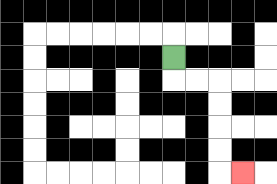{'start': '[7, 2]', 'end': '[10, 7]', 'path_directions': 'D,R,R,D,D,D,D,R', 'path_coordinates': '[[7, 2], [7, 3], [8, 3], [9, 3], [9, 4], [9, 5], [9, 6], [9, 7], [10, 7]]'}